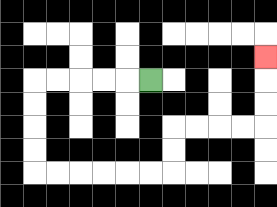{'start': '[6, 3]', 'end': '[11, 2]', 'path_directions': 'L,L,L,L,L,D,D,D,D,R,R,R,R,R,R,U,U,R,R,R,R,U,U,U', 'path_coordinates': '[[6, 3], [5, 3], [4, 3], [3, 3], [2, 3], [1, 3], [1, 4], [1, 5], [1, 6], [1, 7], [2, 7], [3, 7], [4, 7], [5, 7], [6, 7], [7, 7], [7, 6], [7, 5], [8, 5], [9, 5], [10, 5], [11, 5], [11, 4], [11, 3], [11, 2]]'}